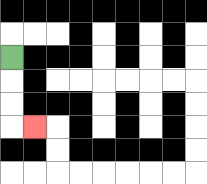{'start': '[0, 2]', 'end': '[1, 5]', 'path_directions': 'D,D,D,R', 'path_coordinates': '[[0, 2], [0, 3], [0, 4], [0, 5], [1, 5]]'}